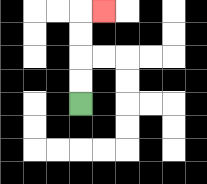{'start': '[3, 4]', 'end': '[4, 0]', 'path_directions': 'U,U,U,U,R', 'path_coordinates': '[[3, 4], [3, 3], [3, 2], [3, 1], [3, 0], [4, 0]]'}